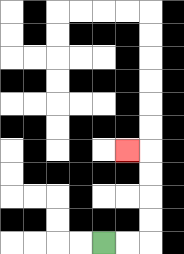{'start': '[4, 10]', 'end': '[5, 6]', 'path_directions': 'R,R,U,U,U,U,L', 'path_coordinates': '[[4, 10], [5, 10], [6, 10], [6, 9], [6, 8], [6, 7], [6, 6], [5, 6]]'}